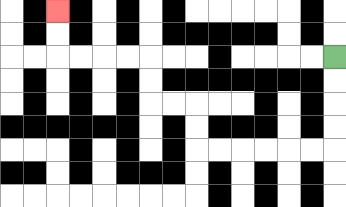{'start': '[14, 2]', 'end': '[2, 0]', 'path_directions': 'D,D,D,D,L,L,L,L,L,L,U,U,L,L,U,U,L,L,L,L,U,U', 'path_coordinates': '[[14, 2], [14, 3], [14, 4], [14, 5], [14, 6], [13, 6], [12, 6], [11, 6], [10, 6], [9, 6], [8, 6], [8, 5], [8, 4], [7, 4], [6, 4], [6, 3], [6, 2], [5, 2], [4, 2], [3, 2], [2, 2], [2, 1], [2, 0]]'}